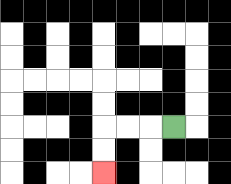{'start': '[7, 5]', 'end': '[4, 7]', 'path_directions': 'L,L,L,D,D', 'path_coordinates': '[[7, 5], [6, 5], [5, 5], [4, 5], [4, 6], [4, 7]]'}